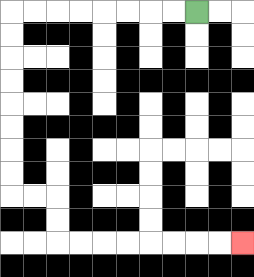{'start': '[8, 0]', 'end': '[10, 10]', 'path_directions': 'L,L,L,L,L,L,L,L,D,D,D,D,D,D,D,D,R,R,D,D,R,R,R,R,R,R,R,R', 'path_coordinates': '[[8, 0], [7, 0], [6, 0], [5, 0], [4, 0], [3, 0], [2, 0], [1, 0], [0, 0], [0, 1], [0, 2], [0, 3], [0, 4], [0, 5], [0, 6], [0, 7], [0, 8], [1, 8], [2, 8], [2, 9], [2, 10], [3, 10], [4, 10], [5, 10], [6, 10], [7, 10], [8, 10], [9, 10], [10, 10]]'}